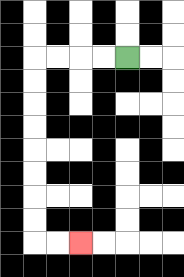{'start': '[5, 2]', 'end': '[3, 10]', 'path_directions': 'L,L,L,L,D,D,D,D,D,D,D,D,R,R', 'path_coordinates': '[[5, 2], [4, 2], [3, 2], [2, 2], [1, 2], [1, 3], [1, 4], [1, 5], [1, 6], [1, 7], [1, 8], [1, 9], [1, 10], [2, 10], [3, 10]]'}